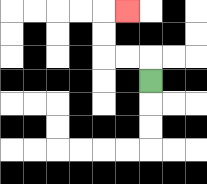{'start': '[6, 3]', 'end': '[5, 0]', 'path_directions': 'U,L,L,U,U,R', 'path_coordinates': '[[6, 3], [6, 2], [5, 2], [4, 2], [4, 1], [4, 0], [5, 0]]'}